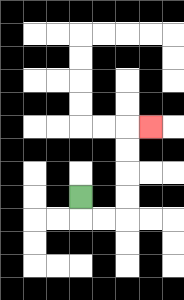{'start': '[3, 8]', 'end': '[6, 5]', 'path_directions': 'D,R,R,U,U,U,U,R', 'path_coordinates': '[[3, 8], [3, 9], [4, 9], [5, 9], [5, 8], [5, 7], [5, 6], [5, 5], [6, 5]]'}